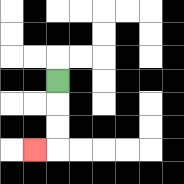{'start': '[2, 3]', 'end': '[1, 6]', 'path_directions': 'D,D,D,L', 'path_coordinates': '[[2, 3], [2, 4], [2, 5], [2, 6], [1, 6]]'}